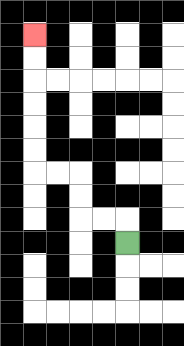{'start': '[5, 10]', 'end': '[1, 1]', 'path_directions': 'U,L,L,U,U,L,L,U,U,U,U,U,U', 'path_coordinates': '[[5, 10], [5, 9], [4, 9], [3, 9], [3, 8], [3, 7], [2, 7], [1, 7], [1, 6], [1, 5], [1, 4], [1, 3], [1, 2], [1, 1]]'}